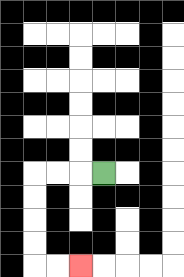{'start': '[4, 7]', 'end': '[3, 11]', 'path_directions': 'L,L,L,D,D,D,D,R,R', 'path_coordinates': '[[4, 7], [3, 7], [2, 7], [1, 7], [1, 8], [1, 9], [1, 10], [1, 11], [2, 11], [3, 11]]'}